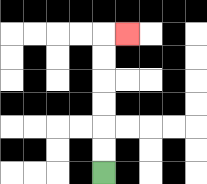{'start': '[4, 7]', 'end': '[5, 1]', 'path_directions': 'U,U,U,U,U,U,R', 'path_coordinates': '[[4, 7], [4, 6], [4, 5], [4, 4], [4, 3], [4, 2], [4, 1], [5, 1]]'}